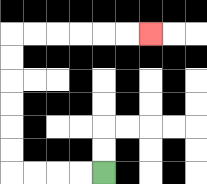{'start': '[4, 7]', 'end': '[6, 1]', 'path_directions': 'L,L,L,L,U,U,U,U,U,U,R,R,R,R,R,R', 'path_coordinates': '[[4, 7], [3, 7], [2, 7], [1, 7], [0, 7], [0, 6], [0, 5], [0, 4], [0, 3], [0, 2], [0, 1], [1, 1], [2, 1], [3, 1], [4, 1], [5, 1], [6, 1]]'}